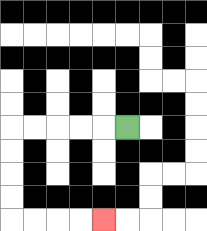{'start': '[5, 5]', 'end': '[4, 9]', 'path_directions': 'L,L,L,L,L,D,D,D,D,R,R,R,R', 'path_coordinates': '[[5, 5], [4, 5], [3, 5], [2, 5], [1, 5], [0, 5], [0, 6], [0, 7], [0, 8], [0, 9], [1, 9], [2, 9], [3, 9], [4, 9]]'}